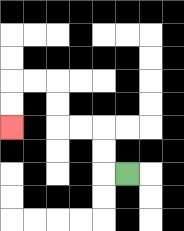{'start': '[5, 7]', 'end': '[0, 5]', 'path_directions': 'L,U,U,L,L,U,U,L,L,D,D', 'path_coordinates': '[[5, 7], [4, 7], [4, 6], [4, 5], [3, 5], [2, 5], [2, 4], [2, 3], [1, 3], [0, 3], [0, 4], [0, 5]]'}